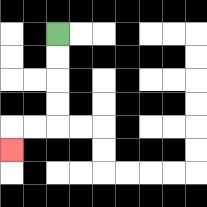{'start': '[2, 1]', 'end': '[0, 6]', 'path_directions': 'D,D,D,D,L,L,D', 'path_coordinates': '[[2, 1], [2, 2], [2, 3], [2, 4], [2, 5], [1, 5], [0, 5], [0, 6]]'}